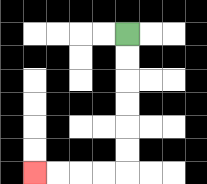{'start': '[5, 1]', 'end': '[1, 7]', 'path_directions': 'D,D,D,D,D,D,L,L,L,L', 'path_coordinates': '[[5, 1], [5, 2], [5, 3], [5, 4], [5, 5], [5, 6], [5, 7], [4, 7], [3, 7], [2, 7], [1, 7]]'}